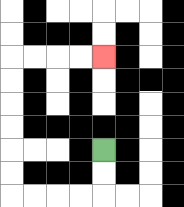{'start': '[4, 6]', 'end': '[4, 2]', 'path_directions': 'D,D,L,L,L,L,U,U,U,U,U,U,R,R,R,R', 'path_coordinates': '[[4, 6], [4, 7], [4, 8], [3, 8], [2, 8], [1, 8], [0, 8], [0, 7], [0, 6], [0, 5], [0, 4], [0, 3], [0, 2], [1, 2], [2, 2], [3, 2], [4, 2]]'}